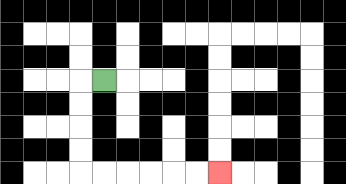{'start': '[4, 3]', 'end': '[9, 7]', 'path_directions': 'L,D,D,D,D,R,R,R,R,R,R', 'path_coordinates': '[[4, 3], [3, 3], [3, 4], [3, 5], [3, 6], [3, 7], [4, 7], [5, 7], [6, 7], [7, 7], [8, 7], [9, 7]]'}